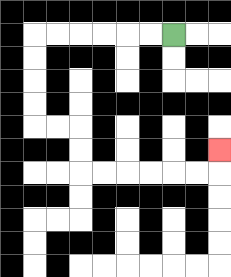{'start': '[7, 1]', 'end': '[9, 6]', 'path_directions': 'L,L,L,L,L,L,D,D,D,D,R,R,D,D,R,R,R,R,R,R,U', 'path_coordinates': '[[7, 1], [6, 1], [5, 1], [4, 1], [3, 1], [2, 1], [1, 1], [1, 2], [1, 3], [1, 4], [1, 5], [2, 5], [3, 5], [3, 6], [3, 7], [4, 7], [5, 7], [6, 7], [7, 7], [8, 7], [9, 7], [9, 6]]'}